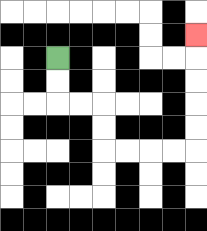{'start': '[2, 2]', 'end': '[8, 1]', 'path_directions': 'D,D,R,R,D,D,R,R,R,R,U,U,U,U,U', 'path_coordinates': '[[2, 2], [2, 3], [2, 4], [3, 4], [4, 4], [4, 5], [4, 6], [5, 6], [6, 6], [7, 6], [8, 6], [8, 5], [8, 4], [8, 3], [8, 2], [8, 1]]'}